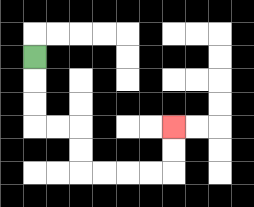{'start': '[1, 2]', 'end': '[7, 5]', 'path_directions': 'D,D,D,R,R,D,D,R,R,R,R,U,U', 'path_coordinates': '[[1, 2], [1, 3], [1, 4], [1, 5], [2, 5], [3, 5], [3, 6], [3, 7], [4, 7], [5, 7], [6, 7], [7, 7], [7, 6], [7, 5]]'}